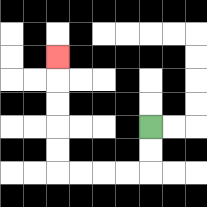{'start': '[6, 5]', 'end': '[2, 2]', 'path_directions': 'D,D,L,L,L,L,U,U,U,U,U', 'path_coordinates': '[[6, 5], [6, 6], [6, 7], [5, 7], [4, 7], [3, 7], [2, 7], [2, 6], [2, 5], [2, 4], [2, 3], [2, 2]]'}